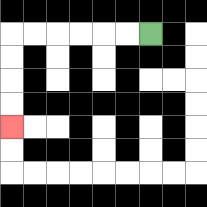{'start': '[6, 1]', 'end': '[0, 5]', 'path_directions': 'L,L,L,L,L,L,D,D,D,D', 'path_coordinates': '[[6, 1], [5, 1], [4, 1], [3, 1], [2, 1], [1, 1], [0, 1], [0, 2], [0, 3], [0, 4], [0, 5]]'}